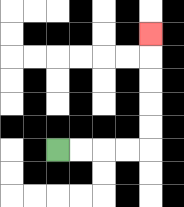{'start': '[2, 6]', 'end': '[6, 1]', 'path_directions': 'R,R,R,R,U,U,U,U,U', 'path_coordinates': '[[2, 6], [3, 6], [4, 6], [5, 6], [6, 6], [6, 5], [6, 4], [6, 3], [6, 2], [6, 1]]'}